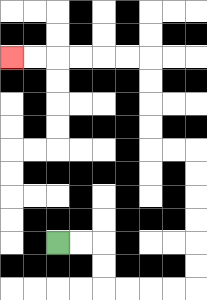{'start': '[2, 10]', 'end': '[0, 2]', 'path_directions': 'R,R,D,D,R,R,R,R,U,U,U,U,U,U,L,L,U,U,U,U,L,L,L,L,L,L', 'path_coordinates': '[[2, 10], [3, 10], [4, 10], [4, 11], [4, 12], [5, 12], [6, 12], [7, 12], [8, 12], [8, 11], [8, 10], [8, 9], [8, 8], [8, 7], [8, 6], [7, 6], [6, 6], [6, 5], [6, 4], [6, 3], [6, 2], [5, 2], [4, 2], [3, 2], [2, 2], [1, 2], [0, 2]]'}